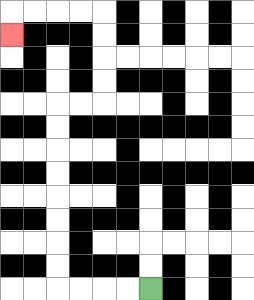{'start': '[6, 12]', 'end': '[0, 1]', 'path_directions': 'L,L,L,L,U,U,U,U,U,U,U,U,R,R,U,U,U,U,L,L,L,L,D', 'path_coordinates': '[[6, 12], [5, 12], [4, 12], [3, 12], [2, 12], [2, 11], [2, 10], [2, 9], [2, 8], [2, 7], [2, 6], [2, 5], [2, 4], [3, 4], [4, 4], [4, 3], [4, 2], [4, 1], [4, 0], [3, 0], [2, 0], [1, 0], [0, 0], [0, 1]]'}